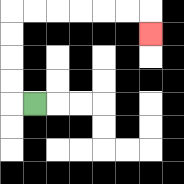{'start': '[1, 4]', 'end': '[6, 1]', 'path_directions': 'L,U,U,U,U,R,R,R,R,R,R,D', 'path_coordinates': '[[1, 4], [0, 4], [0, 3], [0, 2], [0, 1], [0, 0], [1, 0], [2, 0], [3, 0], [4, 0], [5, 0], [6, 0], [6, 1]]'}